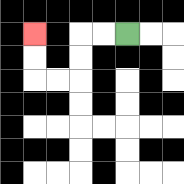{'start': '[5, 1]', 'end': '[1, 1]', 'path_directions': 'L,L,D,D,L,L,U,U', 'path_coordinates': '[[5, 1], [4, 1], [3, 1], [3, 2], [3, 3], [2, 3], [1, 3], [1, 2], [1, 1]]'}